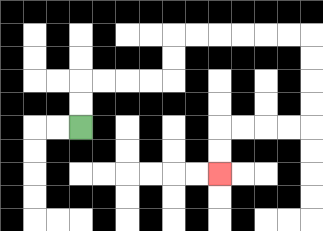{'start': '[3, 5]', 'end': '[9, 7]', 'path_directions': 'U,U,R,R,R,R,U,U,R,R,R,R,R,R,D,D,D,D,L,L,L,L,D,D', 'path_coordinates': '[[3, 5], [3, 4], [3, 3], [4, 3], [5, 3], [6, 3], [7, 3], [7, 2], [7, 1], [8, 1], [9, 1], [10, 1], [11, 1], [12, 1], [13, 1], [13, 2], [13, 3], [13, 4], [13, 5], [12, 5], [11, 5], [10, 5], [9, 5], [9, 6], [9, 7]]'}